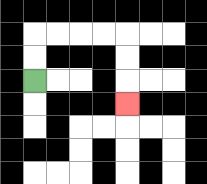{'start': '[1, 3]', 'end': '[5, 4]', 'path_directions': 'U,U,R,R,R,R,D,D,D', 'path_coordinates': '[[1, 3], [1, 2], [1, 1], [2, 1], [3, 1], [4, 1], [5, 1], [5, 2], [5, 3], [5, 4]]'}